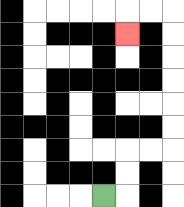{'start': '[4, 8]', 'end': '[5, 1]', 'path_directions': 'R,U,U,R,R,U,U,U,U,U,U,L,L,D', 'path_coordinates': '[[4, 8], [5, 8], [5, 7], [5, 6], [6, 6], [7, 6], [7, 5], [7, 4], [7, 3], [7, 2], [7, 1], [7, 0], [6, 0], [5, 0], [5, 1]]'}